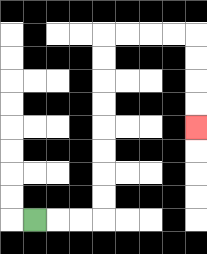{'start': '[1, 9]', 'end': '[8, 5]', 'path_directions': 'R,R,R,U,U,U,U,U,U,U,U,R,R,R,R,D,D,D,D', 'path_coordinates': '[[1, 9], [2, 9], [3, 9], [4, 9], [4, 8], [4, 7], [4, 6], [4, 5], [4, 4], [4, 3], [4, 2], [4, 1], [5, 1], [6, 1], [7, 1], [8, 1], [8, 2], [8, 3], [8, 4], [8, 5]]'}